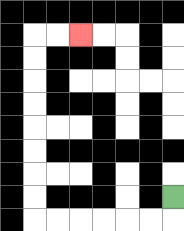{'start': '[7, 8]', 'end': '[3, 1]', 'path_directions': 'D,L,L,L,L,L,L,U,U,U,U,U,U,U,U,R,R', 'path_coordinates': '[[7, 8], [7, 9], [6, 9], [5, 9], [4, 9], [3, 9], [2, 9], [1, 9], [1, 8], [1, 7], [1, 6], [1, 5], [1, 4], [1, 3], [1, 2], [1, 1], [2, 1], [3, 1]]'}